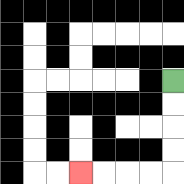{'start': '[7, 3]', 'end': '[3, 7]', 'path_directions': 'D,D,D,D,L,L,L,L', 'path_coordinates': '[[7, 3], [7, 4], [7, 5], [7, 6], [7, 7], [6, 7], [5, 7], [4, 7], [3, 7]]'}